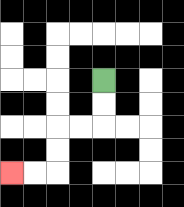{'start': '[4, 3]', 'end': '[0, 7]', 'path_directions': 'D,D,L,L,D,D,L,L', 'path_coordinates': '[[4, 3], [4, 4], [4, 5], [3, 5], [2, 5], [2, 6], [2, 7], [1, 7], [0, 7]]'}